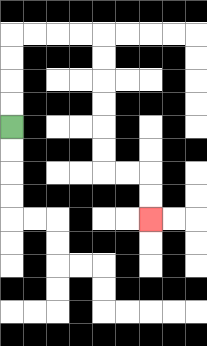{'start': '[0, 5]', 'end': '[6, 9]', 'path_directions': 'U,U,U,U,R,R,R,R,D,D,D,D,D,D,R,R,D,D', 'path_coordinates': '[[0, 5], [0, 4], [0, 3], [0, 2], [0, 1], [1, 1], [2, 1], [3, 1], [4, 1], [4, 2], [4, 3], [4, 4], [4, 5], [4, 6], [4, 7], [5, 7], [6, 7], [6, 8], [6, 9]]'}